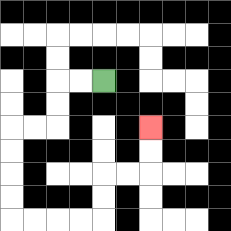{'start': '[4, 3]', 'end': '[6, 5]', 'path_directions': 'L,L,D,D,L,L,D,D,D,D,R,R,R,R,U,U,R,R,U,U', 'path_coordinates': '[[4, 3], [3, 3], [2, 3], [2, 4], [2, 5], [1, 5], [0, 5], [0, 6], [0, 7], [0, 8], [0, 9], [1, 9], [2, 9], [3, 9], [4, 9], [4, 8], [4, 7], [5, 7], [6, 7], [6, 6], [6, 5]]'}